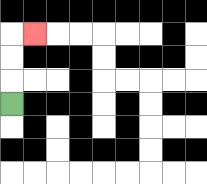{'start': '[0, 4]', 'end': '[1, 1]', 'path_directions': 'U,U,U,R', 'path_coordinates': '[[0, 4], [0, 3], [0, 2], [0, 1], [1, 1]]'}